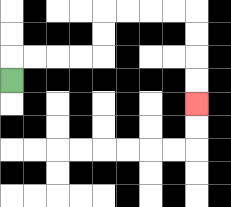{'start': '[0, 3]', 'end': '[8, 4]', 'path_directions': 'U,R,R,R,R,U,U,R,R,R,R,D,D,D,D', 'path_coordinates': '[[0, 3], [0, 2], [1, 2], [2, 2], [3, 2], [4, 2], [4, 1], [4, 0], [5, 0], [6, 0], [7, 0], [8, 0], [8, 1], [8, 2], [8, 3], [8, 4]]'}